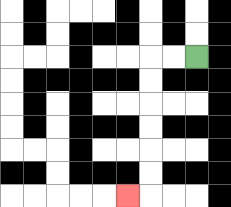{'start': '[8, 2]', 'end': '[5, 8]', 'path_directions': 'L,L,D,D,D,D,D,D,L', 'path_coordinates': '[[8, 2], [7, 2], [6, 2], [6, 3], [6, 4], [6, 5], [6, 6], [6, 7], [6, 8], [5, 8]]'}